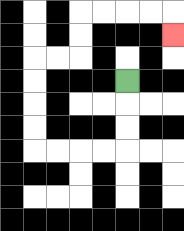{'start': '[5, 3]', 'end': '[7, 1]', 'path_directions': 'D,D,D,L,L,L,L,U,U,U,U,R,R,U,U,R,R,R,R,D', 'path_coordinates': '[[5, 3], [5, 4], [5, 5], [5, 6], [4, 6], [3, 6], [2, 6], [1, 6], [1, 5], [1, 4], [1, 3], [1, 2], [2, 2], [3, 2], [3, 1], [3, 0], [4, 0], [5, 0], [6, 0], [7, 0], [7, 1]]'}